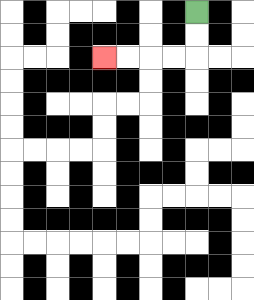{'start': '[8, 0]', 'end': '[4, 2]', 'path_directions': 'D,D,L,L,L,L', 'path_coordinates': '[[8, 0], [8, 1], [8, 2], [7, 2], [6, 2], [5, 2], [4, 2]]'}